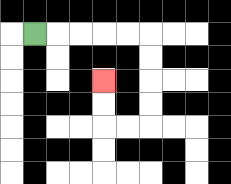{'start': '[1, 1]', 'end': '[4, 3]', 'path_directions': 'R,R,R,R,R,D,D,D,D,L,L,U,U', 'path_coordinates': '[[1, 1], [2, 1], [3, 1], [4, 1], [5, 1], [6, 1], [6, 2], [6, 3], [6, 4], [6, 5], [5, 5], [4, 5], [4, 4], [4, 3]]'}